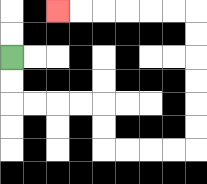{'start': '[0, 2]', 'end': '[2, 0]', 'path_directions': 'D,D,R,R,R,R,D,D,R,R,R,R,U,U,U,U,U,U,L,L,L,L,L,L', 'path_coordinates': '[[0, 2], [0, 3], [0, 4], [1, 4], [2, 4], [3, 4], [4, 4], [4, 5], [4, 6], [5, 6], [6, 6], [7, 6], [8, 6], [8, 5], [8, 4], [8, 3], [8, 2], [8, 1], [8, 0], [7, 0], [6, 0], [5, 0], [4, 0], [3, 0], [2, 0]]'}